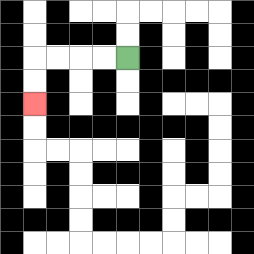{'start': '[5, 2]', 'end': '[1, 4]', 'path_directions': 'L,L,L,L,D,D', 'path_coordinates': '[[5, 2], [4, 2], [3, 2], [2, 2], [1, 2], [1, 3], [1, 4]]'}